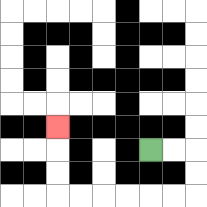{'start': '[6, 6]', 'end': '[2, 5]', 'path_directions': 'R,R,D,D,L,L,L,L,L,L,U,U,U', 'path_coordinates': '[[6, 6], [7, 6], [8, 6], [8, 7], [8, 8], [7, 8], [6, 8], [5, 8], [4, 8], [3, 8], [2, 8], [2, 7], [2, 6], [2, 5]]'}